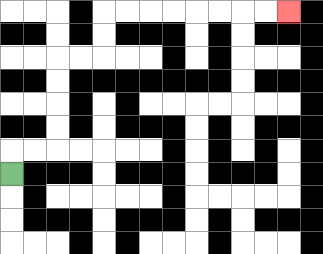{'start': '[0, 7]', 'end': '[12, 0]', 'path_directions': 'U,R,R,U,U,U,U,R,R,U,U,R,R,R,R,R,R,R,R', 'path_coordinates': '[[0, 7], [0, 6], [1, 6], [2, 6], [2, 5], [2, 4], [2, 3], [2, 2], [3, 2], [4, 2], [4, 1], [4, 0], [5, 0], [6, 0], [7, 0], [8, 0], [9, 0], [10, 0], [11, 0], [12, 0]]'}